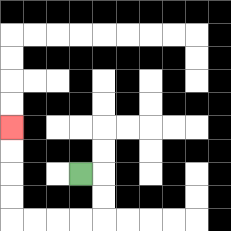{'start': '[3, 7]', 'end': '[0, 5]', 'path_directions': 'R,D,D,L,L,L,L,U,U,U,U', 'path_coordinates': '[[3, 7], [4, 7], [4, 8], [4, 9], [3, 9], [2, 9], [1, 9], [0, 9], [0, 8], [0, 7], [0, 6], [0, 5]]'}